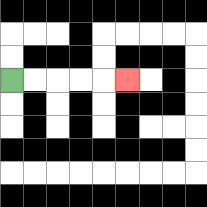{'start': '[0, 3]', 'end': '[5, 3]', 'path_directions': 'R,R,R,R,R', 'path_coordinates': '[[0, 3], [1, 3], [2, 3], [3, 3], [4, 3], [5, 3]]'}